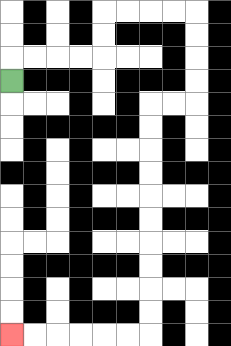{'start': '[0, 3]', 'end': '[0, 14]', 'path_directions': 'U,R,R,R,R,U,U,R,R,R,R,D,D,D,D,L,L,D,D,D,D,D,D,D,D,D,D,L,L,L,L,L,L', 'path_coordinates': '[[0, 3], [0, 2], [1, 2], [2, 2], [3, 2], [4, 2], [4, 1], [4, 0], [5, 0], [6, 0], [7, 0], [8, 0], [8, 1], [8, 2], [8, 3], [8, 4], [7, 4], [6, 4], [6, 5], [6, 6], [6, 7], [6, 8], [6, 9], [6, 10], [6, 11], [6, 12], [6, 13], [6, 14], [5, 14], [4, 14], [3, 14], [2, 14], [1, 14], [0, 14]]'}